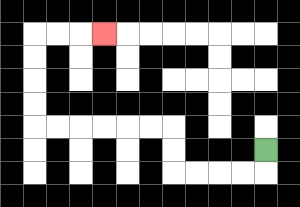{'start': '[11, 6]', 'end': '[4, 1]', 'path_directions': 'D,L,L,L,L,U,U,L,L,L,L,L,L,U,U,U,U,R,R,R', 'path_coordinates': '[[11, 6], [11, 7], [10, 7], [9, 7], [8, 7], [7, 7], [7, 6], [7, 5], [6, 5], [5, 5], [4, 5], [3, 5], [2, 5], [1, 5], [1, 4], [1, 3], [1, 2], [1, 1], [2, 1], [3, 1], [4, 1]]'}